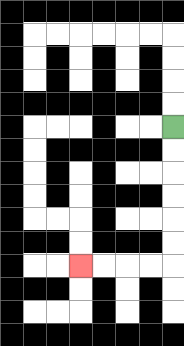{'start': '[7, 5]', 'end': '[3, 11]', 'path_directions': 'D,D,D,D,D,D,L,L,L,L', 'path_coordinates': '[[7, 5], [7, 6], [7, 7], [7, 8], [7, 9], [7, 10], [7, 11], [6, 11], [5, 11], [4, 11], [3, 11]]'}